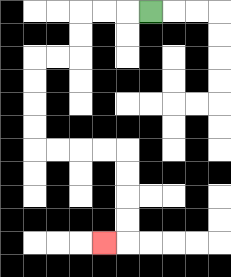{'start': '[6, 0]', 'end': '[4, 10]', 'path_directions': 'L,L,L,D,D,L,L,D,D,D,D,R,R,R,R,D,D,D,D,L', 'path_coordinates': '[[6, 0], [5, 0], [4, 0], [3, 0], [3, 1], [3, 2], [2, 2], [1, 2], [1, 3], [1, 4], [1, 5], [1, 6], [2, 6], [3, 6], [4, 6], [5, 6], [5, 7], [5, 8], [5, 9], [5, 10], [4, 10]]'}